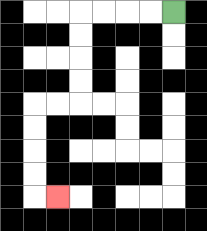{'start': '[7, 0]', 'end': '[2, 8]', 'path_directions': 'L,L,L,L,D,D,D,D,L,L,D,D,D,D,R', 'path_coordinates': '[[7, 0], [6, 0], [5, 0], [4, 0], [3, 0], [3, 1], [3, 2], [3, 3], [3, 4], [2, 4], [1, 4], [1, 5], [1, 6], [1, 7], [1, 8], [2, 8]]'}